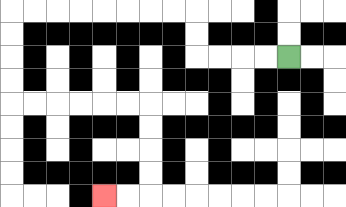{'start': '[12, 2]', 'end': '[4, 8]', 'path_directions': 'L,L,L,L,U,U,L,L,L,L,L,L,L,L,D,D,D,D,R,R,R,R,R,R,D,D,D,D,L,L', 'path_coordinates': '[[12, 2], [11, 2], [10, 2], [9, 2], [8, 2], [8, 1], [8, 0], [7, 0], [6, 0], [5, 0], [4, 0], [3, 0], [2, 0], [1, 0], [0, 0], [0, 1], [0, 2], [0, 3], [0, 4], [1, 4], [2, 4], [3, 4], [4, 4], [5, 4], [6, 4], [6, 5], [6, 6], [6, 7], [6, 8], [5, 8], [4, 8]]'}